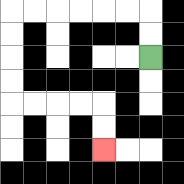{'start': '[6, 2]', 'end': '[4, 6]', 'path_directions': 'U,U,L,L,L,L,L,L,D,D,D,D,R,R,R,R,D,D', 'path_coordinates': '[[6, 2], [6, 1], [6, 0], [5, 0], [4, 0], [3, 0], [2, 0], [1, 0], [0, 0], [0, 1], [0, 2], [0, 3], [0, 4], [1, 4], [2, 4], [3, 4], [4, 4], [4, 5], [4, 6]]'}